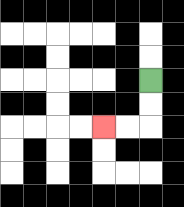{'start': '[6, 3]', 'end': '[4, 5]', 'path_directions': 'D,D,L,L', 'path_coordinates': '[[6, 3], [6, 4], [6, 5], [5, 5], [4, 5]]'}